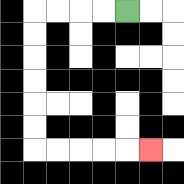{'start': '[5, 0]', 'end': '[6, 6]', 'path_directions': 'L,L,L,L,D,D,D,D,D,D,R,R,R,R,R', 'path_coordinates': '[[5, 0], [4, 0], [3, 0], [2, 0], [1, 0], [1, 1], [1, 2], [1, 3], [1, 4], [1, 5], [1, 6], [2, 6], [3, 6], [4, 6], [5, 6], [6, 6]]'}